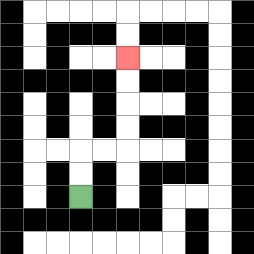{'start': '[3, 8]', 'end': '[5, 2]', 'path_directions': 'U,U,R,R,U,U,U,U', 'path_coordinates': '[[3, 8], [3, 7], [3, 6], [4, 6], [5, 6], [5, 5], [5, 4], [5, 3], [5, 2]]'}